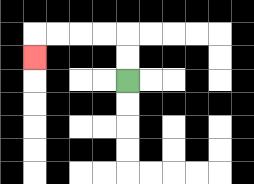{'start': '[5, 3]', 'end': '[1, 2]', 'path_directions': 'U,U,L,L,L,L,D', 'path_coordinates': '[[5, 3], [5, 2], [5, 1], [4, 1], [3, 1], [2, 1], [1, 1], [1, 2]]'}